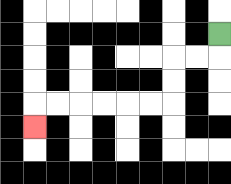{'start': '[9, 1]', 'end': '[1, 5]', 'path_directions': 'D,L,L,D,D,L,L,L,L,L,L,D', 'path_coordinates': '[[9, 1], [9, 2], [8, 2], [7, 2], [7, 3], [7, 4], [6, 4], [5, 4], [4, 4], [3, 4], [2, 4], [1, 4], [1, 5]]'}